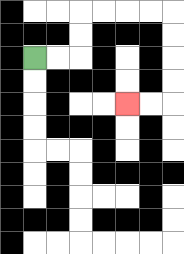{'start': '[1, 2]', 'end': '[5, 4]', 'path_directions': 'R,R,U,U,R,R,R,R,D,D,D,D,L,L', 'path_coordinates': '[[1, 2], [2, 2], [3, 2], [3, 1], [3, 0], [4, 0], [5, 0], [6, 0], [7, 0], [7, 1], [7, 2], [7, 3], [7, 4], [6, 4], [5, 4]]'}